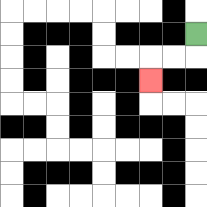{'start': '[8, 1]', 'end': '[6, 3]', 'path_directions': 'D,L,L,D', 'path_coordinates': '[[8, 1], [8, 2], [7, 2], [6, 2], [6, 3]]'}